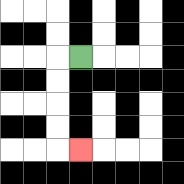{'start': '[3, 2]', 'end': '[3, 6]', 'path_directions': 'L,D,D,D,D,R', 'path_coordinates': '[[3, 2], [2, 2], [2, 3], [2, 4], [2, 5], [2, 6], [3, 6]]'}